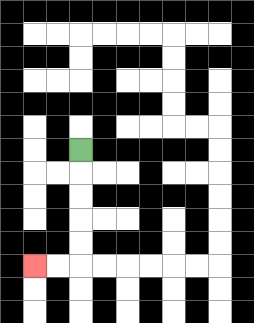{'start': '[3, 6]', 'end': '[1, 11]', 'path_directions': 'D,D,D,D,D,L,L', 'path_coordinates': '[[3, 6], [3, 7], [3, 8], [3, 9], [3, 10], [3, 11], [2, 11], [1, 11]]'}